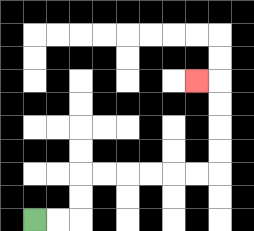{'start': '[1, 9]', 'end': '[8, 3]', 'path_directions': 'R,R,U,U,R,R,R,R,R,R,U,U,U,U,L', 'path_coordinates': '[[1, 9], [2, 9], [3, 9], [3, 8], [3, 7], [4, 7], [5, 7], [6, 7], [7, 7], [8, 7], [9, 7], [9, 6], [9, 5], [9, 4], [9, 3], [8, 3]]'}